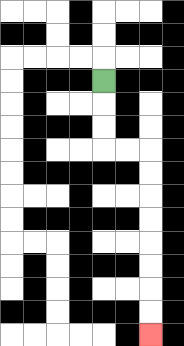{'start': '[4, 3]', 'end': '[6, 14]', 'path_directions': 'D,D,D,R,R,D,D,D,D,D,D,D,D', 'path_coordinates': '[[4, 3], [4, 4], [4, 5], [4, 6], [5, 6], [6, 6], [6, 7], [6, 8], [6, 9], [6, 10], [6, 11], [6, 12], [6, 13], [6, 14]]'}